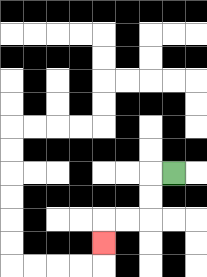{'start': '[7, 7]', 'end': '[4, 10]', 'path_directions': 'L,D,D,L,L,D', 'path_coordinates': '[[7, 7], [6, 7], [6, 8], [6, 9], [5, 9], [4, 9], [4, 10]]'}